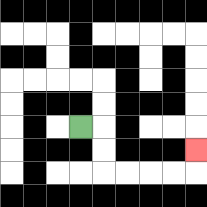{'start': '[3, 5]', 'end': '[8, 6]', 'path_directions': 'R,D,D,R,R,R,R,U', 'path_coordinates': '[[3, 5], [4, 5], [4, 6], [4, 7], [5, 7], [6, 7], [7, 7], [8, 7], [8, 6]]'}